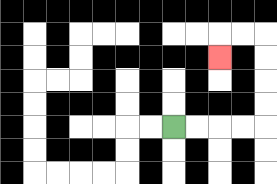{'start': '[7, 5]', 'end': '[9, 2]', 'path_directions': 'R,R,R,R,U,U,U,U,L,L,D', 'path_coordinates': '[[7, 5], [8, 5], [9, 5], [10, 5], [11, 5], [11, 4], [11, 3], [11, 2], [11, 1], [10, 1], [9, 1], [9, 2]]'}